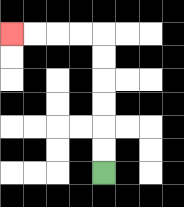{'start': '[4, 7]', 'end': '[0, 1]', 'path_directions': 'U,U,U,U,U,U,L,L,L,L', 'path_coordinates': '[[4, 7], [4, 6], [4, 5], [4, 4], [4, 3], [4, 2], [4, 1], [3, 1], [2, 1], [1, 1], [0, 1]]'}